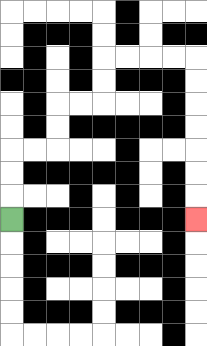{'start': '[0, 9]', 'end': '[8, 9]', 'path_directions': 'U,U,U,R,R,U,U,R,R,U,U,R,R,R,R,D,D,D,D,D,D,D', 'path_coordinates': '[[0, 9], [0, 8], [0, 7], [0, 6], [1, 6], [2, 6], [2, 5], [2, 4], [3, 4], [4, 4], [4, 3], [4, 2], [5, 2], [6, 2], [7, 2], [8, 2], [8, 3], [8, 4], [8, 5], [8, 6], [8, 7], [8, 8], [8, 9]]'}